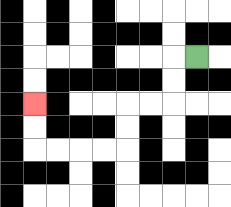{'start': '[8, 2]', 'end': '[1, 4]', 'path_directions': 'L,D,D,L,L,D,D,L,L,L,L,U,U', 'path_coordinates': '[[8, 2], [7, 2], [7, 3], [7, 4], [6, 4], [5, 4], [5, 5], [5, 6], [4, 6], [3, 6], [2, 6], [1, 6], [1, 5], [1, 4]]'}